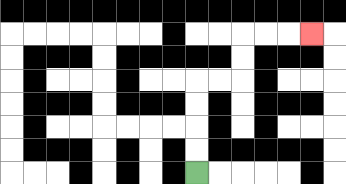{'start': '[8, 7]', 'end': '[13, 1]', 'path_directions': 'U,U,U,U,R,R,U,U,R,R,R', 'path_coordinates': '[[8, 7], [8, 6], [8, 5], [8, 4], [8, 3], [9, 3], [10, 3], [10, 2], [10, 1], [11, 1], [12, 1], [13, 1]]'}